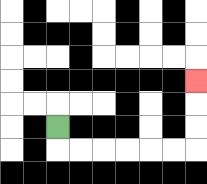{'start': '[2, 5]', 'end': '[8, 3]', 'path_directions': 'D,R,R,R,R,R,R,U,U,U', 'path_coordinates': '[[2, 5], [2, 6], [3, 6], [4, 6], [5, 6], [6, 6], [7, 6], [8, 6], [8, 5], [8, 4], [8, 3]]'}